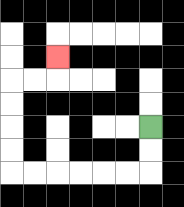{'start': '[6, 5]', 'end': '[2, 2]', 'path_directions': 'D,D,L,L,L,L,L,L,U,U,U,U,R,R,U', 'path_coordinates': '[[6, 5], [6, 6], [6, 7], [5, 7], [4, 7], [3, 7], [2, 7], [1, 7], [0, 7], [0, 6], [0, 5], [0, 4], [0, 3], [1, 3], [2, 3], [2, 2]]'}